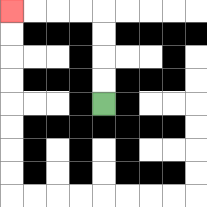{'start': '[4, 4]', 'end': '[0, 0]', 'path_directions': 'U,U,U,U,L,L,L,L', 'path_coordinates': '[[4, 4], [4, 3], [4, 2], [4, 1], [4, 0], [3, 0], [2, 0], [1, 0], [0, 0]]'}